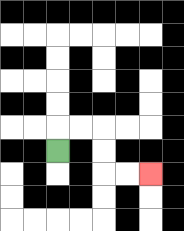{'start': '[2, 6]', 'end': '[6, 7]', 'path_directions': 'U,R,R,D,D,R,R', 'path_coordinates': '[[2, 6], [2, 5], [3, 5], [4, 5], [4, 6], [4, 7], [5, 7], [6, 7]]'}